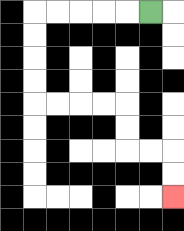{'start': '[6, 0]', 'end': '[7, 8]', 'path_directions': 'L,L,L,L,L,D,D,D,D,R,R,R,R,D,D,R,R,D,D', 'path_coordinates': '[[6, 0], [5, 0], [4, 0], [3, 0], [2, 0], [1, 0], [1, 1], [1, 2], [1, 3], [1, 4], [2, 4], [3, 4], [4, 4], [5, 4], [5, 5], [5, 6], [6, 6], [7, 6], [7, 7], [7, 8]]'}